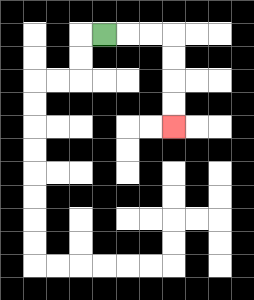{'start': '[4, 1]', 'end': '[7, 5]', 'path_directions': 'R,R,R,D,D,D,D', 'path_coordinates': '[[4, 1], [5, 1], [6, 1], [7, 1], [7, 2], [7, 3], [7, 4], [7, 5]]'}